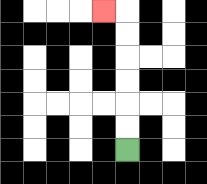{'start': '[5, 6]', 'end': '[4, 0]', 'path_directions': 'U,U,U,U,U,U,L', 'path_coordinates': '[[5, 6], [5, 5], [5, 4], [5, 3], [5, 2], [5, 1], [5, 0], [4, 0]]'}